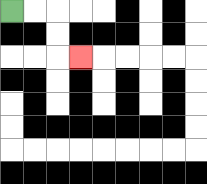{'start': '[0, 0]', 'end': '[3, 2]', 'path_directions': 'R,R,D,D,R', 'path_coordinates': '[[0, 0], [1, 0], [2, 0], [2, 1], [2, 2], [3, 2]]'}